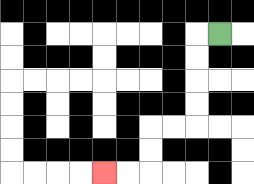{'start': '[9, 1]', 'end': '[4, 7]', 'path_directions': 'L,D,D,D,D,L,L,D,D,L,L', 'path_coordinates': '[[9, 1], [8, 1], [8, 2], [8, 3], [8, 4], [8, 5], [7, 5], [6, 5], [6, 6], [6, 7], [5, 7], [4, 7]]'}